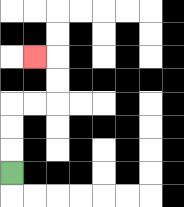{'start': '[0, 7]', 'end': '[1, 2]', 'path_directions': 'U,U,U,R,R,U,U,L', 'path_coordinates': '[[0, 7], [0, 6], [0, 5], [0, 4], [1, 4], [2, 4], [2, 3], [2, 2], [1, 2]]'}